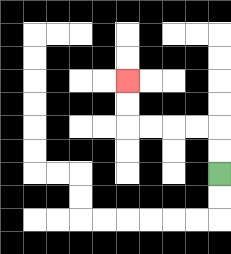{'start': '[9, 7]', 'end': '[5, 3]', 'path_directions': 'U,U,L,L,L,L,U,U', 'path_coordinates': '[[9, 7], [9, 6], [9, 5], [8, 5], [7, 5], [6, 5], [5, 5], [5, 4], [5, 3]]'}